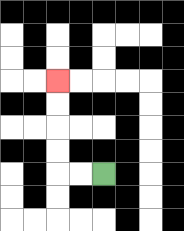{'start': '[4, 7]', 'end': '[2, 3]', 'path_directions': 'L,L,U,U,U,U', 'path_coordinates': '[[4, 7], [3, 7], [2, 7], [2, 6], [2, 5], [2, 4], [2, 3]]'}